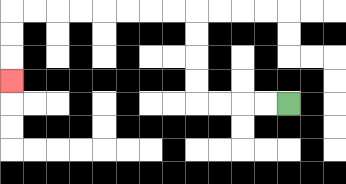{'start': '[12, 4]', 'end': '[0, 3]', 'path_directions': 'L,L,L,L,U,U,U,U,L,L,L,L,L,L,L,L,D,D,D', 'path_coordinates': '[[12, 4], [11, 4], [10, 4], [9, 4], [8, 4], [8, 3], [8, 2], [8, 1], [8, 0], [7, 0], [6, 0], [5, 0], [4, 0], [3, 0], [2, 0], [1, 0], [0, 0], [0, 1], [0, 2], [0, 3]]'}